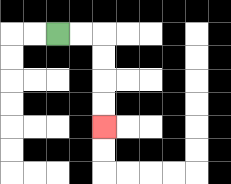{'start': '[2, 1]', 'end': '[4, 5]', 'path_directions': 'R,R,D,D,D,D', 'path_coordinates': '[[2, 1], [3, 1], [4, 1], [4, 2], [4, 3], [4, 4], [4, 5]]'}